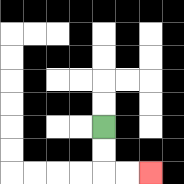{'start': '[4, 5]', 'end': '[6, 7]', 'path_directions': 'D,D,R,R', 'path_coordinates': '[[4, 5], [4, 6], [4, 7], [5, 7], [6, 7]]'}